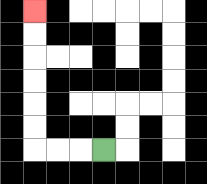{'start': '[4, 6]', 'end': '[1, 0]', 'path_directions': 'L,L,L,U,U,U,U,U,U', 'path_coordinates': '[[4, 6], [3, 6], [2, 6], [1, 6], [1, 5], [1, 4], [1, 3], [1, 2], [1, 1], [1, 0]]'}